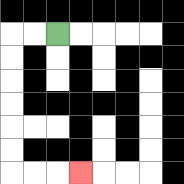{'start': '[2, 1]', 'end': '[3, 7]', 'path_directions': 'L,L,D,D,D,D,D,D,R,R,R', 'path_coordinates': '[[2, 1], [1, 1], [0, 1], [0, 2], [0, 3], [0, 4], [0, 5], [0, 6], [0, 7], [1, 7], [2, 7], [3, 7]]'}